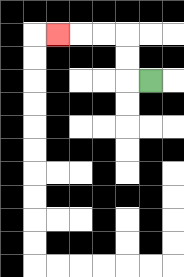{'start': '[6, 3]', 'end': '[2, 1]', 'path_directions': 'L,U,U,L,L,L', 'path_coordinates': '[[6, 3], [5, 3], [5, 2], [5, 1], [4, 1], [3, 1], [2, 1]]'}